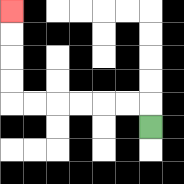{'start': '[6, 5]', 'end': '[0, 0]', 'path_directions': 'U,L,L,L,L,L,L,U,U,U,U', 'path_coordinates': '[[6, 5], [6, 4], [5, 4], [4, 4], [3, 4], [2, 4], [1, 4], [0, 4], [0, 3], [0, 2], [0, 1], [0, 0]]'}